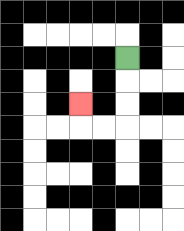{'start': '[5, 2]', 'end': '[3, 4]', 'path_directions': 'D,D,D,L,L,U', 'path_coordinates': '[[5, 2], [5, 3], [5, 4], [5, 5], [4, 5], [3, 5], [3, 4]]'}